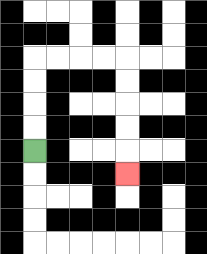{'start': '[1, 6]', 'end': '[5, 7]', 'path_directions': 'U,U,U,U,R,R,R,R,D,D,D,D,D', 'path_coordinates': '[[1, 6], [1, 5], [1, 4], [1, 3], [1, 2], [2, 2], [3, 2], [4, 2], [5, 2], [5, 3], [5, 4], [5, 5], [5, 6], [5, 7]]'}